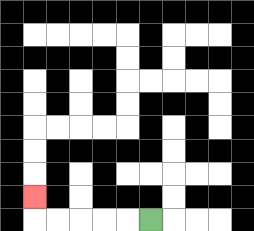{'start': '[6, 9]', 'end': '[1, 8]', 'path_directions': 'L,L,L,L,L,U', 'path_coordinates': '[[6, 9], [5, 9], [4, 9], [3, 9], [2, 9], [1, 9], [1, 8]]'}